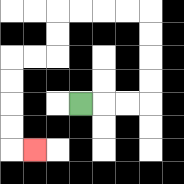{'start': '[3, 4]', 'end': '[1, 6]', 'path_directions': 'R,R,R,U,U,U,U,L,L,L,L,D,D,L,L,D,D,D,D,R', 'path_coordinates': '[[3, 4], [4, 4], [5, 4], [6, 4], [6, 3], [6, 2], [6, 1], [6, 0], [5, 0], [4, 0], [3, 0], [2, 0], [2, 1], [2, 2], [1, 2], [0, 2], [0, 3], [0, 4], [0, 5], [0, 6], [1, 6]]'}